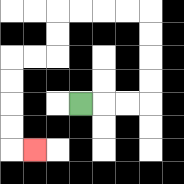{'start': '[3, 4]', 'end': '[1, 6]', 'path_directions': 'R,R,R,U,U,U,U,L,L,L,L,D,D,L,L,D,D,D,D,R', 'path_coordinates': '[[3, 4], [4, 4], [5, 4], [6, 4], [6, 3], [6, 2], [6, 1], [6, 0], [5, 0], [4, 0], [3, 0], [2, 0], [2, 1], [2, 2], [1, 2], [0, 2], [0, 3], [0, 4], [0, 5], [0, 6], [1, 6]]'}